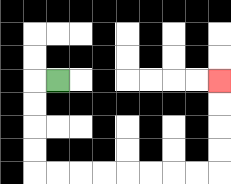{'start': '[2, 3]', 'end': '[9, 3]', 'path_directions': 'L,D,D,D,D,R,R,R,R,R,R,R,R,U,U,U,U', 'path_coordinates': '[[2, 3], [1, 3], [1, 4], [1, 5], [1, 6], [1, 7], [2, 7], [3, 7], [4, 7], [5, 7], [6, 7], [7, 7], [8, 7], [9, 7], [9, 6], [9, 5], [9, 4], [9, 3]]'}